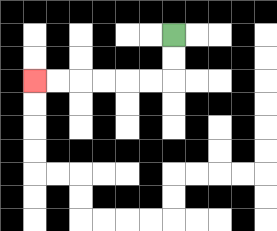{'start': '[7, 1]', 'end': '[1, 3]', 'path_directions': 'D,D,L,L,L,L,L,L', 'path_coordinates': '[[7, 1], [7, 2], [7, 3], [6, 3], [5, 3], [4, 3], [3, 3], [2, 3], [1, 3]]'}